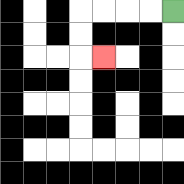{'start': '[7, 0]', 'end': '[4, 2]', 'path_directions': 'L,L,L,L,D,D,R', 'path_coordinates': '[[7, 0], [6, 0], [5, 0], [4, 0], [3, 0], [3, 1], [3, 2], [4, 2]]'}